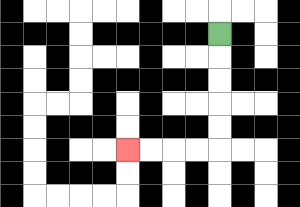{'start': '[9, 1]', 'end': '[5, 6]', 'path_directions': 'D,D,D,D,D,L,L,L,L', 'path_coordinates': '[[9, 1], [9, 2], [9, 3], [9, 4], [9, 5], [9, 6], [8, 6], [7, 6], [6, 6], [5, 6]]'}